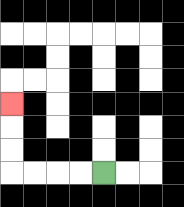{'start': '[4, 7]', 'end': '[0, 4]', 'path_directions': 'L,L,L,L,U,U,U', 'path_coordinates': '[[4, 7], [3, 7], [2, 7], [1, 7], [0, 7], [0, 6], [0, 5], [0, 4]]'}